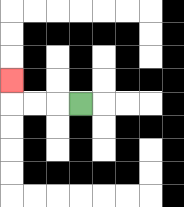{'start': '[3, 4]', 'end': '[0, 3]', 'path_directions': 'L,L,L,U', 'path_coordinates': '[[3, 4], [2, 4], [1, 4], [0, 4], [0, 3]]'}